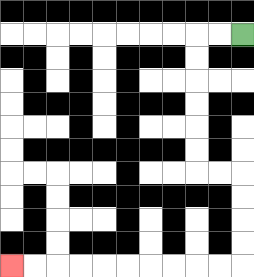{'start': '[10, 1]', 'end': '[0, 11]', 'path_directions': 'L,L,D,D,D,D,D,D,R,R,D,D,D,D,L,L,L,L,L,L,L,L,L,L', 'path_coordinates': '[[10, 1], [9, 1], [8, 1], [8, 2], [8, 3], [8, 4], [8, 5], [8, 6], [8, 7], [9, 7], [10, 7], [10, 8], [10, 9], [10, 10], [10, 11], [9, 11], [8, 11], [7, 11], [6, 11], [5, 11], [4, 11], [3, 11], [2, 11], [1, 11], [0, 11]]'}